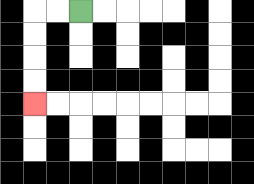{'start': '[3, 0]', 'end': '[1, 4]', 'path_directions': 'L,L,D,D,D,D', 'path_coordinates': '[[3, 0], [2, 0], [1, 0], [1, 1], [1, 2], [1, 3], [1, 4]]'}